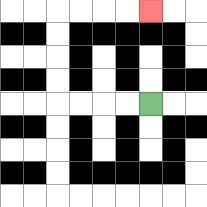{'start': '[6, 4]', 'end': '[6, 0]', 'path_directions': 'L,L,L,L,U,U,U,U,R,R,R,R', 'path_coordinates': '[[6, 4], [5, 4], [4, 4], [3, 4], [2, 4], [2, 3], [2, 2], [2, 1], [2, 0], [3, 0], [4, 0], [5, 0], [6, 0]]'}